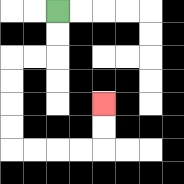{'start': '[2, 0]', 'end': '[4, 4]', 'path_directions': 'D,D,L,L,D,D,D,D,R,R,R,R,U,U', 'path_coordinates': '[[2, 0], [2, 1], [2, 2], [1, 2], [0, 2], [0, 3], [0, 4], [0, 5], [0, 6], [1, 6], [2, 6], [3, 6], [4, 6], [4, 5], [4, 4]]'}